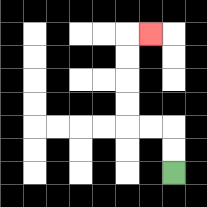{'start': '[7, 7]', 'end': '[6, 1]', 'path_directions': 'U,U,L,L,U,U,U,U,R', 'path_coordinates': '[[7, 7], [7, 6], [7, 5], [6, 5], [5, 5], [5, 4], [5, 3], [5, 2], [5, 1], [6, 1]]'}